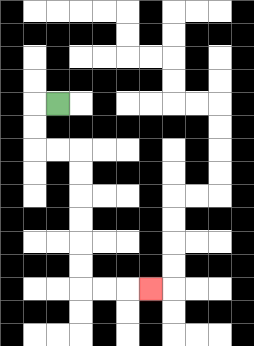{'start': '[2, 4]', 'end': '[6, 12]', 'path_directions': 'L,D,D,R,R,D,D,D,D,D,D,R,R,R', 'path_coordinates': '[[2, 4], [1, 4], [1, 5], [1, 6], [2, 6], [3, 6], [3, 7], [3, 8], [3, 9], [3, 10], [3, 11], [3, 12], [4, 12], [5, 12], [6, 12]]'}